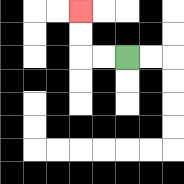{'start': '[5, 2]', 'end': '[3, 0]', 'path_directions': 'L,L,U,U', 'path_coordinates': '[[5, 2], [4, 2], [3, 2], [3, 1], [3, 0]]'}